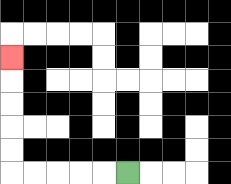{'start': '[5, 7]', 'end': '[0, 2]', 'path_directions': 'L,L,L,L,L,U,U,U,U,U', 'path_coordinates': '[[5, 7], [4, 7], [3, 7], [2, 7], [1, 7], [0, 7], [0, 6], [0, 5], [0, 4], [0, 3], [0, 2]]'}